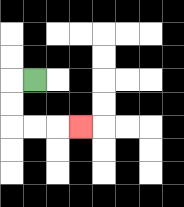{'start': '[1, 3]', 'end': '[3, 5]', 'path_directions': 'L,D,D,R,R,R', 'path_coordinates': '[[1, 3], [0, 3], [0, 4], [0, 5], [1, 5], [2, 5], [3, 5]]'}